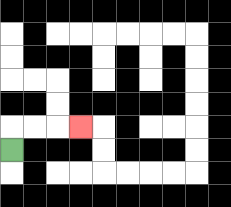{'start': '[0, 6]', 'end': '[3, 5]', 'path_directions': 'U,R,R,R', 'path_coordinates': '[[0, 6], [0, 5], [1, 5], [2, 5], [3, 5]]'}